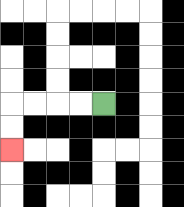{'start': '[4, 4]', 'end': '[0, 6]', 'path_directions': 'L,L,L,L,D,D', 'path_coordinates': '[[4, 4], [3, 4], [2, 4], [1, 4], [0, 4], [0, 5], [0, 6]]'}